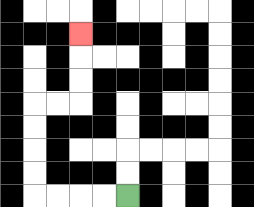{'start': '[5, 8]', 'end': '[3, 1]', 'path_directions': 'L,L,L,L,U,U,U,U,R,R,U,U,U', 'path_coordinates': '[[5, 8], [4, 8], [3, 8], [2, 8], [1, 8], [1, 7], [1, 6], [1, 5], [1, 4], [2, 4], [3, 4], [3, 3], [3, 2], [3, 1]]'}